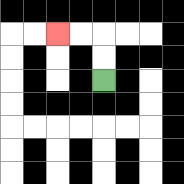{'start': '[4, 3]', 'end': '[2, 1]', 'path_directions': 'U,U,L,L', 'path_coordinates': '[[4, 3], [4, 2], [4, 1], [3, 1], [2, 1]]'}